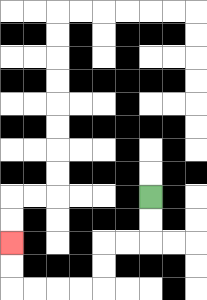{'start': '[6, 8]', 'end': '[0, 10]', 'path_directions': 'D,D,L,L,D,D,L,L,L,L,U,U', 'path_coordinates': '[[6, 8], [6, 9], [6, 10], [5, 10], [4, 10], [4, 11], [4, 12], [3, 12], [2, 12], [1, 12], [0, 12], [0, 11], [0, 10]]'}